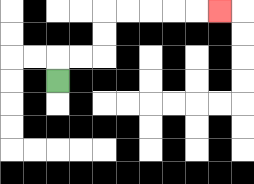{'start': '[2, 3]', 'end': '[9, 0]', 'path_directions': 'U,R,R,U,U,R,R,R,R,R', 'path_coordinates': '[[2, 3], [2, 2], [3, 2], [4, 2], [4, 1], [4, 0], [5, 0], [6, 0], [7, 0], [8, 0], [9, 0]]'}